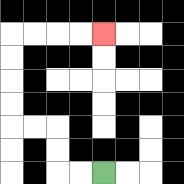{'start': '[4, 7]', 'end': '[4, 1]', 'path_directions': 'L,L,U,U,L,L,U,U,U,U,R,R,R,R', 'path_coordinates': '[[4, 7], [3, 7], [2, 7], [2, 6], [2, 5], [1, 5], [0, 5], [0, 4], [0, 3], [0, 2], [0, 1], [1, 1], [2, 1], [3, 1], [4, 1]]'}